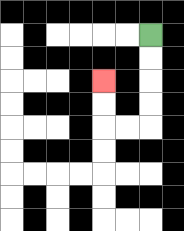{'start': '[6, 1]', 'end': '[4, 3]', 'path_directions': 'D,D,D,D,L,L,U,U', 'path_coordinates': '[[6, 1], [6, 2], [6, 3], [6, 4], [6, 5], [5, 5], [4, 5], [4, 4], [4, 3]]'}